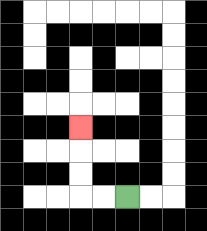{'start': '[5, 8]', 'end': '[3, 5]', 'path_directions': 'L,L,U,U,U', 'path_coordinates': '[[5, 8], [4, 8], [3, 8], [3, 7], [3, 6], [3, 5]]'}